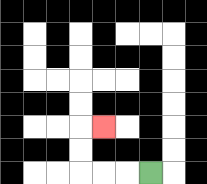{'start': '[6, 7]', 'end': '[4, 5]', 'path_directions': 'L,L,L,U,U,R', 'path_coordinates': '[[6, 7], [5, 7], [4, 7], [3, 7], [3, 6], [3, 5], [4, 5]]'}